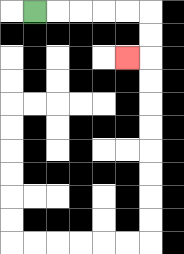{'start': '[1, 0]', 'end': '[5, 2]', 'path_directions': 'R,R,R,R,R,D,D,L', 'path_coordinates': '[[1, 0], [2, 0], [3, 0], [4, 0], [5, 0], [6, 0], [6, 1], [6, 2], [5, 2]]'}